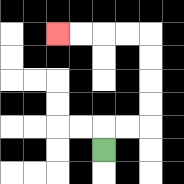{'start': '[4, 6]', 'end': '[2, 1]', 'path_directions': 'U,R,R,U,U,U,U,L,L,L,L', 'path_coordinates': '[[4, 6], [4, 5], [5, 5], [6, 5], [6, 4], [6, 3], [6, 2], [6, 1], [5, 1], [4, 1], [3, 1], [2, 1]]'}